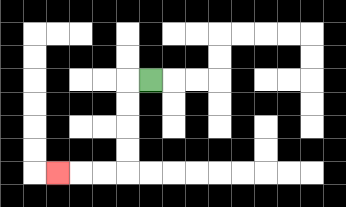{'start': '[6, 3]', 'end': '[2, 7]', 'path_directions': 'L,D,D,D,D,L,L,L', 'path_coordinates': '[[6, 3], [5, 3], [5, 4], [5, 5], [5, 6], [5, 7], [4, 7], [3, 7], [2, 7]]'}